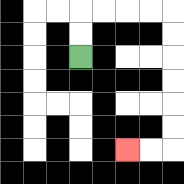{'start': '[3, 2]', 'end': '[5, 6]', 'path_directions': 'U,U,R,R,R,R,D,D,D,D,D,D,L,L', 'path_coordinates': '[[3, 2], [3, 1], [3, 0], [4, 0], [5, 0], [6, 0], [7, 0], [7, 1], [7, 2], [7, 3], [7, 4], [7, 5], [7, 6], [6, 6], [5, 6]]'}